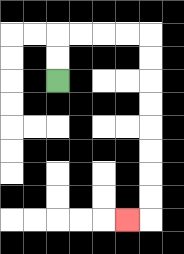{'start': '[2, 3]', 'end': '[5, 9]', 'path_directions': 'U,U,R,R,R,R,D,D,D,D,D,D,D,D,L', 'path_coordinates': '[[2, 3], [2, 2], [2, 1], [3, 1], [4, 1], [5, 1], [6, 1], [6, 2], [6, 3], [6, 4], [6, 5], [6, 6], [6, 7], [6, 8], [6, 9], [5, 9]]'}